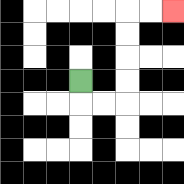{'start': '[3, 3]', 'end': '[7, 0]', 'path_directions': 'D,R,R,U,U,U,U,R,R', 'path_coordinates': '[[3, 3], [3, 4], [4, 4], [5, 4], [5, 3], [5, 2], [5, 1], [5, 0], [6, 0], [7, 0]]'}